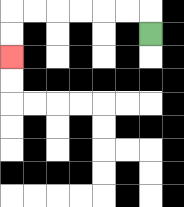{'start': '[6, 1]', 'end': '[0, 2]', 'path_directions': 'U,L,L,L,L,L,L,D,D', 'path_coordinates': '[[6, 1], [6, 0], [5, 0], [4, 0], [3, 0], [2, 0], [1, 0], [0, 0], [0, 1], [0, 2]]'}